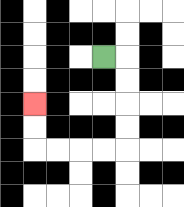{'start': '[4, 2]', 'end': '[1, 4]', 'path_directions': 'R,D,D,D,D,L,L,L,L,U,U', 'path_coordinates': '[[4, 2], [5, 2], [5, 3], [5, 4], [5, 5], [5, 6], [4, 6], [3, 6], [2, 6], [1, 6], [1, 5], [1, 4]]'}